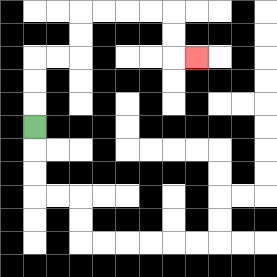{'start': '[1, 5]', 'end': '[8, 2]', 'path_directions': 'U,U,U,R,R,U,U,R,R,R,R,D,D,R', 'path_coordinates': '[[1, 5], [1, 4], [1, 3], [1, 2], [2, 2], [3, 2], [3, 1], [3, 0], [4, 0], [5, 0], [6, 0], [7, 0], [7, 1], [7, 2], [8, 2]]'}